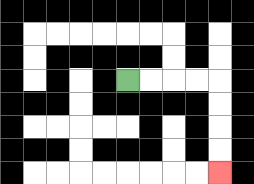{'start': '[5, 3]', 'end': '[9, 7]', 'path_directions': 'R,R,R,R,D,D,D,D', 'path_coordinates': '[[5, 3], [6, 3], [7, 3], [8, 3], [9, 3], [9, 4], [9, 5], [9, 6], [9, 7]]'}